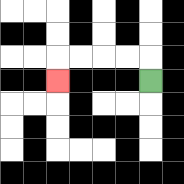{'start': '[6, 3]', 'end': '[2, 3]', 'path_directions': 'U,L,L,L,L,D', 'path_coordinates': '[[6, 3], [6, 2], [5, 2], [4, 2], [3, 2], [2, 2], [2, 3]]'}